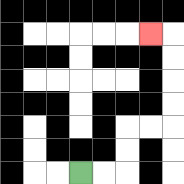{'start': '[3, 7]', 'end': '[6, 1]', 'path_directions': 'R,R,U,U,R,R,U,U,U,U,L', 'path_coordinates': '[[3, 7], [4, 7], [5, 7], [5, 6], [5, 5], [6, 5], [7, 5], [7, 4], [7, 3], [7, 2], [7, 1], [6, 1]]'}